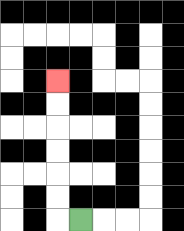{'start': '[3, 9]', 'end': '[2, 3]', 'path_directions': 'L,U,U,U,U,U,U', 'path_coordinates': '[[3, 9], [2, 9], [2, 8], [2, 7], [2, 6], [2, 5], [2, 4], [2, 3]]'}